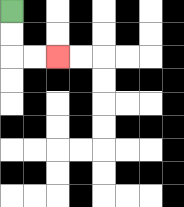{'start': '[0, 0]', 'end': '[2, 2]', 'path_directions': 'D,D,R,R', 'path_coordinates': '[[0, 0], [0, 1], [0, 2], [1, 2], [2, 2]]'}